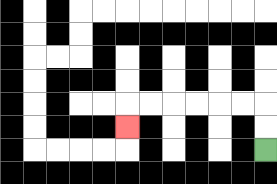{'start': '[11, 6]', 'end': '[5, 5]', 'path_directions': 'U,U,L,L,L,L,L,L,D', 'path_coordinates': '[[11, 6], [11, 5], [11, 4], [10, 4], [9, 4], [8, 4], [7, 4], [6, 4], [5, 4], [5, 5]]'}